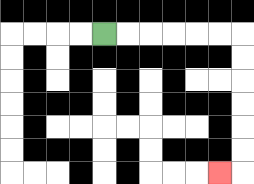{'start': '[4, 1]', 'end': '[9, 7]', 'path_directions': 'R,R,R,R,R,R,D,D,D,D,D,D,L', 'path_coordinates': '[[4, 1], [5, 1], [6, 1], [7, 1], [8, 1], [9, 1], [10, 1], [10, 2], [10, 3], [10, 4], [10, 5], [10, 6], [10, 7], [9, 7]]'}